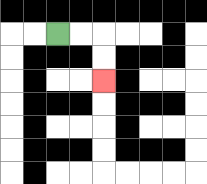{'start': '[2, 1]', 'end': '[4, 3]', 'path_directions': 'R,R,D,D', 'path_coordinates': '[[2, 1], [3, 1], [4, 1], [4, 2], [4, 3]]'}